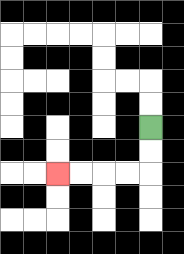{'start': '[6, 5]', 'end': '[2, 7]', 'path_directions': 'D,D,L,L,L,L', 'path_coordinates': '[[6, 5], [6, 6], [6, 7], [5, 7], [4, 7], [3, 7], [2, 7]]'}